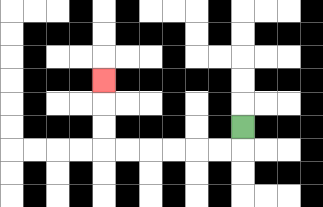{'start': '[10, 5]', 'end': '[4, 3]', 'path_directions': 'D,L,L,L,L,L,L,U,U,U', 'path_coordinates': '[[10, 5], [10, 6], [9, 6], [8, 6], [7, 6], [6, 6], [5, 6], [4, 6], [4, 5], [4, 4], [4, 3]]'}